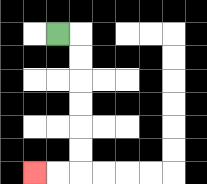{'start': '[2, 1]', 'end': '[1, 7]', 'path_directions': 'R,D,D,D,D,D,D,L,L', 'path_coordinates': '[[2, 1], [3, 1], [3, 2], [3, 3], [3, 4], [3, 5], [3, 6], [3, 7], [2, 7], [1, 7]]'}